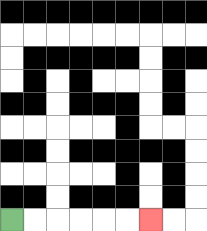{'start': '[0, 9]', 'end': '[6, 9]', 'path_directions': 'R,R,R,R,R,R', 'path_coordinates': '[[0, 9], [1, 9], [2, 9], [3, 9], [4, 9], [5, 9], [6, 9]]'}